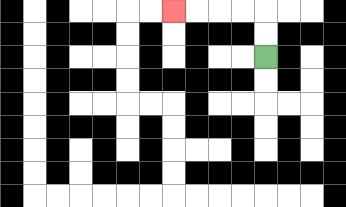{'start': '[11, 2]', 'end': '[7, 0]', 'path_directions': 'U,U,L,L,L,L', 'path_coordinates': '[[11, 2], [11, 1], [11, 0], [10, 0], [9, 0], [8, 0], [7, 0]]'}